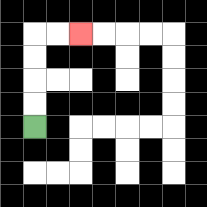{'start': '[1, 5]', 'end': '[3, 1]', 'path_directions': 'U,U,U,U,R,R', 'path_coordinates': '[[1, 5], [1, 4], [1, 3], [1, 2], [1, 1], [2, 1], [3, 1]]'}